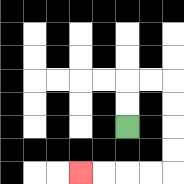{'start': '[5, 5]', 'end': '[3, 7]', 'path_directions': 'U,U,R,R,D,D,D,D,L,L,L,L', 'path_coordinates': '[[5, 5], [5, 4], [5, 3], [6, 3], [7, 3], [7, 4], [7, 5], [7, 6], [7, 7], [6, 7], [5, 7], [4, 7], [3, 7]]'}